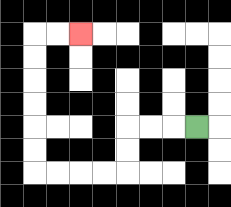{'start': '[8, 5]', 'end': '[3, 1]', 'path_directions': 'L,L,L,D,D,L,L,L,L,U,U,U,U,U,U,R,R', 'path_coordinates': '[[8, 5], [7, 5], [6, 5], [5, 5], [5, 6], [5, 7], [4, 7], [3, 7], [2, 7], [1, 7], [1, 6], [1, 5], [1, 4], [1, 3], [1, 2], [1, 1], [2, 1], [3, 1]]'}